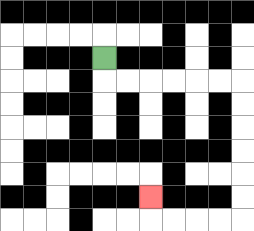{'start': '[4, 2]', 'end': '[6, 8]', 'path_directions': 'D,R,R,R,R,R,R,D,D,D,D,D,D,L,L,L,L,U', 'path_coordinates': '[[4, 2], [4, 3], [5, 3], [6, 3], [7, 3], [8, 3], [9, 3], [10, 3], [10, 4], [10, 5], [10, 6], [10, 7], [10, 8], [10, 9], [9, 9], [8, 9], [7, 9], [6, 9], [6, 8]]'}